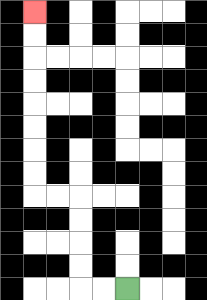{'start': '[5, 12]', 'end': '[1, 0]', 'path_directions': 'L,L,U,U,U,U,L,L,U,U,U,U,U,U,U,U', 'path_coordinates': '[[5, 12], [4, 12], [3, 12], [3, 11], [3, 10], [3, 9], [3, 8], [2, 8], [1, 8], [1, 7], [1, 6], [1, 5], [1, 4], [1, 3], [1, 2], [1, 1], [1, 0]]'}